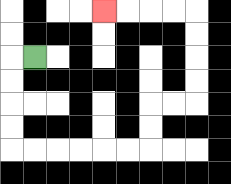{'start': '[1, 2]', 'end': '[4, 0]', 'path_directions': 'L,D,D,D,D,R,R,R,R,R,R,U,U,R,R,U,U,U,U,L,L,L,L', 'path_coordinates': '[[1, 2], [0, 2], [0, 3], [0, 4], [0, 5], [0, 6], [1, 6], [2, 6], [3, 6], [4, 6], [5, 6], [6, 6], [6, 5], [6, 4], [7, 4], [8, 4], [8, 3], [8, 2], [8, 1], [8, 0], [7, 0], [6, 0], [5, 0], [4, 0]]'}